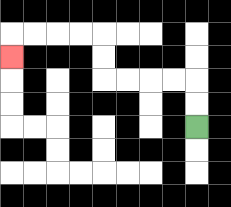{'start': '[8, 5]', 'end': '[0, 2]', 'path_directions': 'U,U,L,L,L,L,U,U,L,L,L,L,D', 'path_coordinates': '[[8, 5], [8, 4], [8, 3], [7, 3], [6, 3], [5, 3], [4, 3], [4, 2], [4, 1], [3, 1], [2, 1], [1, 1], [0, 1], [0, 2]]'}